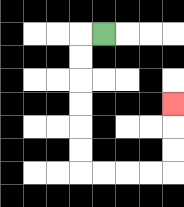{'start': '[4, 1]', 'end': '[7, 4]', 'path_directions': 'L,D,D,D,D,D,D,R,R,R,R,U,U,U', 'path_coordinates': '[[4, 1], [3, 1], [3, 2], [3, 3], [3, 4], [3, 5], [3, 6], [3, 7], [4, 7], [5, 7], [6, 7], [7, 7], [7, 6], [7, 5], [7, 4]]'}